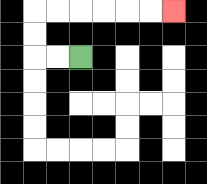{'start': '[3, 2]', 'end': '[7, 0]', 'path_directions': 'L,L,U,U,R,R,R,R,R,R', 'path_coordinates': '[[3, 2], [2, 2], [1, 2], [1, 1], [1, 0], [2, 0], [3, 0], [4, 0], [5, 0], [6, 0], [7, 0]]'}